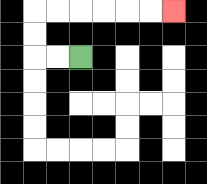{'start': '[3, 2]', 'end': '[7, 0]', 'path_directions': 'L,L,U,U,R,R,R,R,R,R', 'path_coordinates': '[[3, 2], [2, 2], [1, 2], [1, 1], [1, 0], [2, 0], [3, 0], [4, 0], [5, 0], [6, 0], [7, 0]]'}